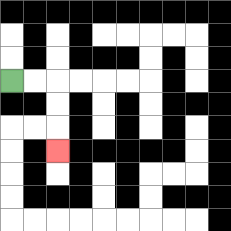{'start': '[0, 3]', 'end': '[2, 6]', 'path_directions': 'R,R,D,D,D', 'path_coordinates': '[[0, 3], [1, 3], [2, 3], [2, 4], [2, 5], [2, 6]]'}